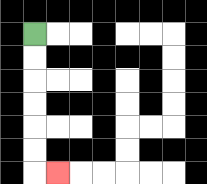{'start': '[1, 1]', 'end': '[2, 7]', 'path_directions': 'D,D,D,D,D,D,R', 'path_coordinates': '[[1, 1], [1, 2], [1, 3], [1, 4], [1, 5], [1, 6], [1, 7], [2, 7]]'}